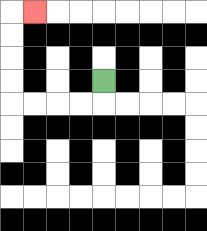{'start': '[4, 3]', 'end': '[1, 0]', 'path_directions': 'D,L,L,L,L,U,U,U,U,R', 'path_coordinates': '[[4, 3], [4, 4], [3, 4], [2, 4], [1, 4], [0, 4], [0, 3], [0, 2], [0, 1], [0, 0], [1, 0]]'}